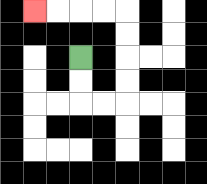{'start': '[3, 2]', 'end': '[1, 0]', 'path_directions': 'D,D,R,R,U,U,U,U,L,L,L,L', 'path_coordinates': '[[3, 2], [3, 3], [3, 4], [4, 4], [5, 4], [5, 3], [5, 2], [5, 1], [5, 0], [4, 0], [3, 0], [2, 0], [1, 0]]'}